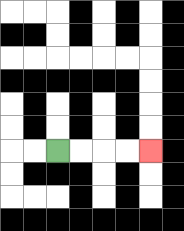{'start': '[2, 6]', 'end': '[6, 6]', 'path_directions': 'R,R,R,R', 'path_coordinates': '[[2, 6], [3, 6], [4, 6], [5, 6], [6, 6]]'}